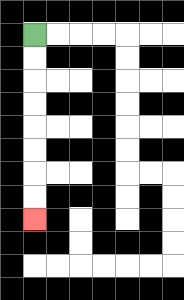{'start': '[1, 1]', 'end': '[1, 9]', 'path_directions': 'D,D,D,D,D,D,D,D', 'path_coordinates': '[[1, 1], [1, 2], [1, 3], [1, 4], [1, 5], [1, 6], [1, 7], [1, 8], [1, 9]]'}